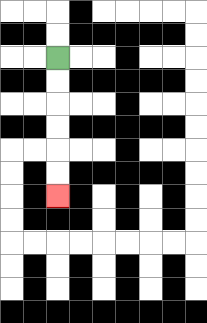{'start': '[2, 2]', 'end': '[2, 8]', 'path_directions': 'D,D,D,D,D,D', 'path_coordinates': '[[2, 2], [2, 3], [2, 4], [2, 5], [2, 6], [2, 7], [2, 8]]'}